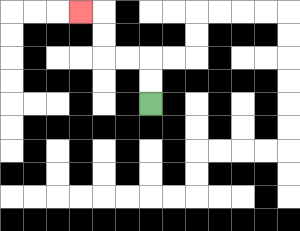{'start': '[6, 4]', 'end': '[3, 0]', 'path_directions': 'U,U,L,L,U,U,L', 'path_coordinates': '[[6, 4], [6, 3], [6, 2], [5, 2], [4, 2], [4, 1], [4, 0], [3, 0]]'}